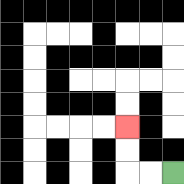{'start': '[7, 7]', 'end': '[5, 5]', 'path_directions': 'L,L,U,U', 'path_coordinates': '[[7, 7], [6, 7], [5, 7], [5, 6], [5, 5]]'}